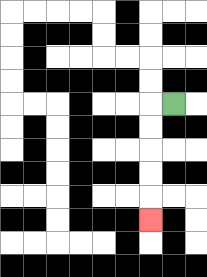{'start': '[7, 4]', 'end': '[6, 9]', 'path_directions': 'L,D,D,D,D,D', 'path_coordinates': '[[7, 4], [6, 4], [6, 5], [6, 6], [6, 7], [6, 8], [6, 9]]'}